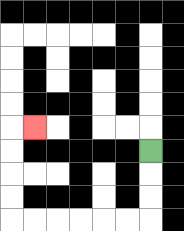{'start': '[6, 6]', 'end': '[1, 5]', 'path_directions': 'D,D,D,L,L,L,L,L,L,U,U,U,U,R', 'path_coordinates': '[[6, 6], [6, 7], [6, 8], [6, 9], [5, 9], [4, 9], [3, 9], [2, 9], [1, 9], [0, 9], [0, 8], [0, 7], [0, 6], [0, 5], [1, 5]]'}